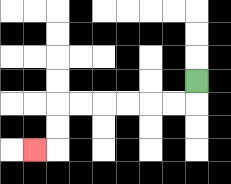{'start': '[8, 3]', 'end': '[1, 6]', 'path_directions': 'D,L,L,L,L,L,L,D,D,L', 'path_coordinates': '[[8, 3], [8, 4], [7, 4], [6, 4], [5, 4], [4, 4], [3, 4], [2, 4], [2, 5], [2, 6], [1, 6]]'}